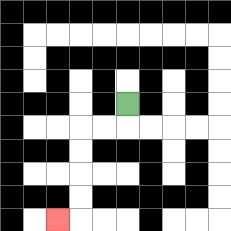{'start': '[5, 4]', 'end': '[2, 9]', 'path_directions': 'D,L,L,D,D,D,D,L', 'path_coordinates': '[[5, 4], [5, 5], [4, 5], [3, 5], [3, 6], [3, 7], [3, 8], [3, 9], [2, 9]]'}